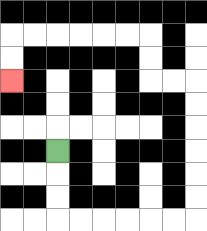{'start': '[2, 6]', 'end': '[0, 3]', 'path_directions': 'D,D,D,R,R,R,R,R,R,U,U,U,U,U,U,L,L,U,U,L,L,L,L,L,L,D,D', 'path_coordinates': '[[2, 6], [2, 7], [2, 8], [2, 9], [3, 9], [4, 9], [5, 9], [6, 9], [7, 9], [8, 9], [8, 8], [8, 7], [8, 6], [8, 5], [8, 4], [8, 3], [7, 3], [6, 3], [6, 2], [6, 1], [5, 1], [4, 1], [3, 1], [2, 1], [1, 1], [0, 1], [0, 2], [0, 3]]'}